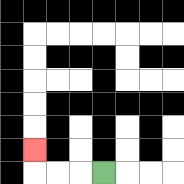{'start': '[4, 7]', 'end': '[1, 6]', 'path_directions': 'L,L,L,U', 'path_coordinates': '[[4, 7], [3, 7], [2, 7], [1, 7], [1, 6]]'}